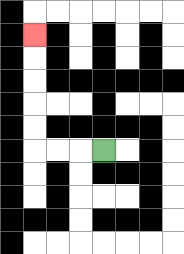{'start': '[4, 6]', 'end': '[1, 1]', 'path_directions': 'L,L,L,U,U,U,U,U', 'path_coordinates': '[[4, 6], [3, 6], [2, 6], [1, 6], [1, 5], [1, 4], [1, 3], [1, 2], [1, 1]]'}